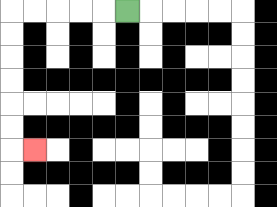{'start': '[5, 0]', 'end': '[1, 6]', 'path_directions': 'L,L,L,L,L,D,D,D,D,D,D,R', 'path_coordinates': '[[5, 0], [4, 0], [3, 0], [2, 0], [1, 0], [0, 0], [0, 1], [0, 2], [0, 3], [0, 4], [0, 5], [0, 6], [1, 6]]'}